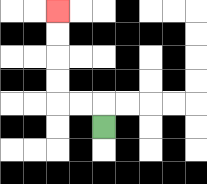{'start': '[4, 5]', 'end': '[2, 0]', 'path_directions': 'U,L,L,U,U,U,U', 'path_coordinates': '[[4, 5], [4, 4], [3, 4], [2, 4], [2, 3], [2, 2], [2, 1], [2, 0]]'}